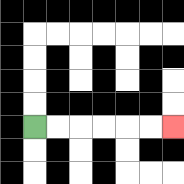{'start': '[1, 5]', 'end': '[7, 5]', 'path_directions': 'R,R,R,R,R,R', 'path_coordinates': '[[1, 5], [2, 5], [3, 5], [4, 5], [5, 5], [6, 5], [7, 5]]'}